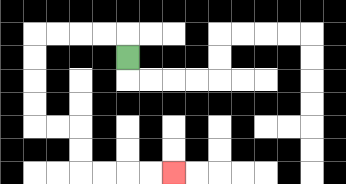{'start': '[5, 2]', 'end': '[7, 7]', 'path_directions': 'U,L,L,L,L,D,D,D,D,R,R,D,D,R,R,R,R', 'path_coordinates': '[[5, 2], [5, 1], [4, 1], [3, 1], [2, 1], [1, 1], [1, 2], [1, 3], [1, 4], [1, 5], [2, 5], [3, 5], [3, 6], [3, 7], [4, 7], [5, 7], [6, 7], [7, 7]]'}